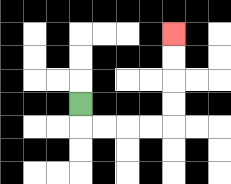{'start': '[3, 4]', 'end': '[7, 1]', 'path_directions': 'D,R,R,R,R,U,U,U,U', 'path_coordinates': '[[3, 4], [3, 5], [4, 5], [5, 5], [6, 5], [7, 5], [7, 4], [7, 3], [7, 2], [7, 1]]'}